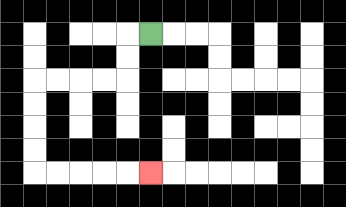{'start': '[6, 1]', 'end': '[6, 7]', 'path_directions': 'L,D,D,L,L,L,L,D,D,D,D,R,R,R,R,R', 'path_coordinates': '[[6, 1], [5, 1], [5, 2], [5, 3], [4, 3], [3, 3], [2, 3], [1, 3], [1, 4], [1, 5], [1, 6], [1, 7], [2, 7], [3, 7], [4, 7], [5, 7], [6, 7]]'}